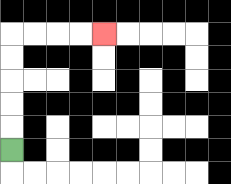{'start': '[0, 6]', 'end': '[4, 1]', 'path_directions': 'U,U,U,U,U,R,R,R,R', 'path_coordinates': '[[0, 6], [0, 5], [0, 4], [0, 3], [0, 2], [0, 1], [1, 1], [2, 1], [3, 1], [4, 1]]'}